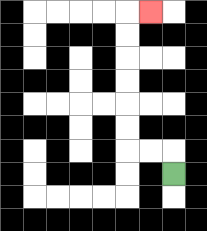{'start': '[7, 7]', 'end': '[6, 0]', 'path_directions': 'U,L,L,U,U,U,U,U,U,R', 'path_coordinates': '[[7, 7], [7, 6], [6, 6], [5, 6], [5, 5], [5, 4], [5, 3], [5, 2], [5, 1], [5, 0], [6, 0]]'}